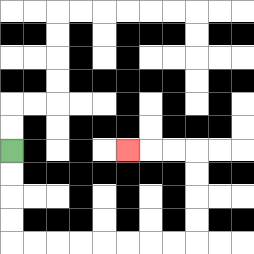{'start': '[0, 6]', 'end': '[5, 6]', 'path_directions': 'D,D,D,D,R,R,R,R,R,R,R,R,U,U,U,U,L,L,L', 'path_coordinates': '[[0, 6], [0, 7], [0, 8], [0, 9], [0, 10], [1, 10], [2, 10], [3, 10], [4, 10], [5, 10], [6, 10], [7, 10], [8, 10], [8, 9], [8, 8], [8, 7], [8, 6], [7, 6], [6, 6], [5, 6]]'}